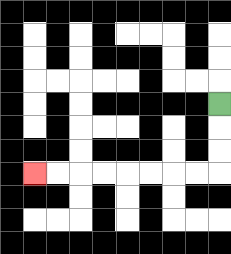{'start': '[9, 4]', 'end': '[1, 7]', 'path_directions': 'D,D,D,L,L,L,L,L,L,L,L', 'path_coordinates': '[[9, 4], [9, 5], [9, 6], [9, 7], [8, 7], [7, 7], [6, 7], [5, 7], [4, 7], [3, 7], [2, 7], [1, 7]]'}